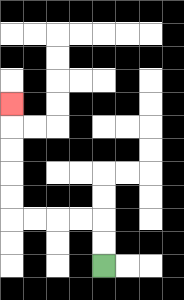{'start': '[4, 11]', 'end': '[0, 4]', 'path_directions': 'U,U,L,L,L,L,U,U,U,U,U', 'path_coordinates': '[[4, 11], [4, 10], [4, 9], [3, 9], [2, 9], [1, 9], [0, 9], [0, 8], [0, 7], [0, 6], [0, 5], [0, 4]]'}